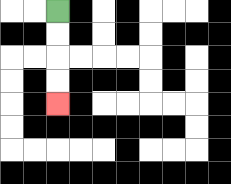{'start': '[2, 0]', 'end': '[2, 4]', 'path_directions': 'D,D,D,D', 'path_coordinates': '[[2, 0], [2, 1], [2, 2], [2, 3], [2, 4]]'}